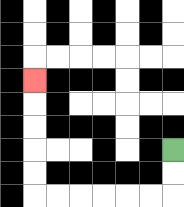{'start': '[7, 6]', 'end': '[1, 3]', 'path_directions': 'D,D,L,L,L,L,L,L,U,U,U,U,U', 'path_coordinates': '[[7, 6], [7, 7], [7, 8], [6, 8], [5, 8], [4, 8], [3, 8], [2, 8], [1, 8], [1, 7], [1, 6], [1, 5], [1, 4], [1, 3]]'}